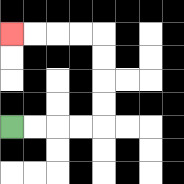{'start': '[0, 5]', 'end': '[0, 1]', 'path_directions': 'R,R,R,R,U,U,U,U,L,L,L,L', 'path_coordinates': '[[0, 5], [1, 5], [2, 5], [3, 5], [4, 5], [4, 4], [4, 3], [4, 2], [4, 1], [3, 1], [2, 1], [1, 1], [0, 1]]'}